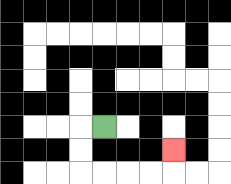{'start': '[4, 5]', 'end': '[7, 6]', 'path_directions': 'L,D,D,R,R,R,R,U', 'path_coordinates': '[[4, 5], [3, 5], [3, 6], [3, 7], [4, 7], [5, 7], [6, 7], [7, 7], [7, 6]]'}